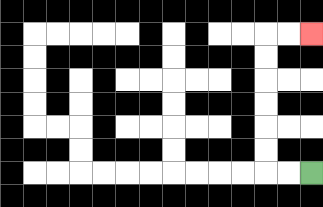{'start': '[13, 7]', 'end': '[13, 1]', 'path_directions': 'L,L,U,U,U,U,U,U,R,R', 'path_coordinates': '[[13, 7], [12, 7], [11, 7], [11, 6], [11, 5], [11, 4], [11, 3], [11, 2], [11, 1], [12, 1], [13, 1]]'}